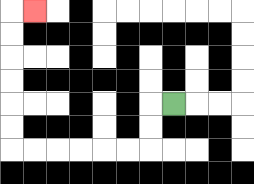{'start': '[7, 4]', 'end': '[1, 0]', 'path_directions': 'L,D,D,L,L,L,L,L,L,U,U,U,U,U,U,R', 'path_coordinates': '[[7, 4], [6, 4], [6, 5], [6, 6], [5, 6], [4, 6], [3, 6], [2, 6], [1, 6], [0, 6], [0, 5], [0, 4], [0, 3], [0, 2], [0, 1], [0, 0], [1, 0]]'}